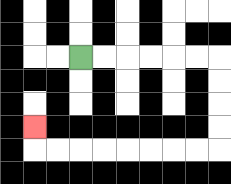{'start': '[3, 2]', 'end': '[1, 5]', 'path_directions': 'R,R,R,R,R,R,D,D,D,D,L,L,L,L,L,L,L,L,U', 'path_coordinates': '[[3, 2], [4, 2], [5, 2], [6, 2], [7, 2], [8, 2], [9, 2], [9, 3], [9, 4], [9, 5], [9, 6], [8, 6], [7, 6], [6, 6], [5, 6], [4, 6], [3, 6], [2, 6], [1, 6], [1, 5]]'}